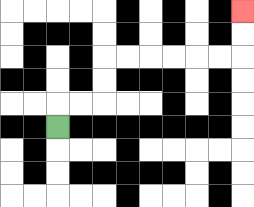{'start': '[2, 5]', 'end': '[10, 0]', 'path_directions': 'U,R,R,U,U,R,R,R,R,R,R,U,U', 'path_coordinates': '[[2, 5], [2, 4], [3, 4], [4, 4], [4, 3], [4, 2], [5, 2], [6, 2], [7, 2], [8, 2], [9, 2], [10, 2], [10, 1], [10, 0]]'}